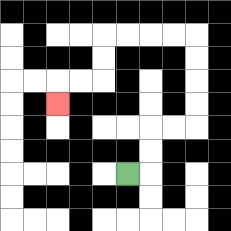{'start': '[5, 7]', 'end': '[2, 4]', 'path_directions': 'R,U,U,R,R,U,U,U,U,L,L,L,L,D,D,L,L,D', 'path_coordinates': '[[5, 7], [6, 7], [6, 6], [6, 5], [7, 5], [8, 5], [8, 4], [8, 3], [8, 2], [8, 1], [7, 1], [6, 1], [5, 1], [4, 1], [4, 2], [4, 3], [3, 3], [2, 3], [2, 4]]'}